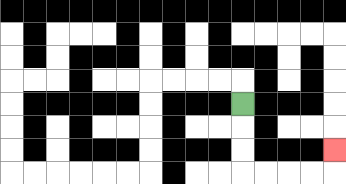{'start': '[10, 4]', 'end': '[14, 6]', 'path_directions': 'D,D,D,R,R,R,R,U', 'path_coordinates': '[[10, 4], [10, 5], [10, 6], [10, 7], [11, 7], [12, 7], [13, 7], [14, 7], [14, 6]]'}